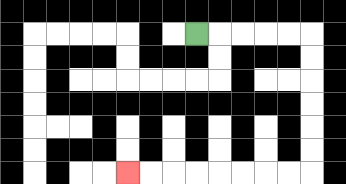{'start': '[8, 1]', 'end': '[5, 7]', 'path_directions': 'R,R,R,R,R,D,D,D,D,D,D,L,L,L,L,L,L,L,L', 'path_coordinates': '[[8, 1], [9, 1], [10, 1], [11, 1], [12, 1], [13, 1], [13, 2], [13, 3], [13, 4], [13, 5], [13, 6], [13, 7], [12, 7], [11, 7], [10, 7], [9, 7], [8, 7], [7, 7], [6, 7], [5, 7]]'}